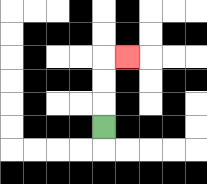{'start': '[4, 5]', 'end': '[5, 2]', 'path_directions': 'U,U,U,R', 'path_coordinates': '[[4, 5], [4, 4], [4, 3], [4, 2], [5, 2]]'}